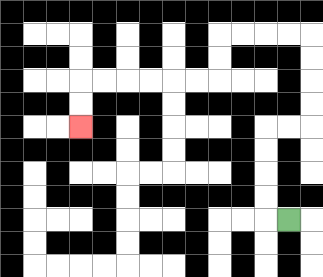{'start': '[12, 9]', 'end': '[3, 5]', 'path_directions': 'L,U,U,U,U,R,R,U,U,U,U,L,L,L,L,D,D,L,L,L,L,L,L,D,D', 'path_coordinates': '[[12, 9], [11, 9], [11, 8], [11, 7], [11, 6], [11, 5], [12, 5], [13, 5], [13, 4], [13, 3], [13, 2], [13, 1], [12, 1], [11, 1], [10, 1], [9, 1], [9, 2], [9, 3], [8, 3], [7, 3], [6, 3], [5, 3], [4, 3], [3, 3], [3, 4], [3, 5]]'}